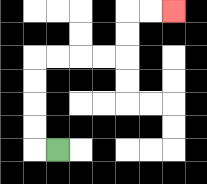{'start': '[2, 6]', 'end': '[7, 0]', 'path_directions': 'L,U,U,U,U,R,R,R,R,U,U,R,R', 'path_coordinates': '[[2, 6], [1, 6], [1, 5], [1, 4], [1, 3], [1, 2], [2, 2], [3, 2], [4, 2], [5, 2], [5, 1], [5, 0], [6, 0], [7, 0]]'}